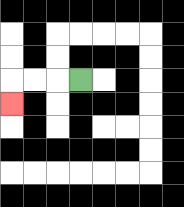{'start': '[3, 3]', 'end': '[0, 4]', 'path_directions': 'L,L,L,D', 'path_coordinates': '[[3, 3], [2, 3], [1, 3], [0, 3], [0, 4]]'}